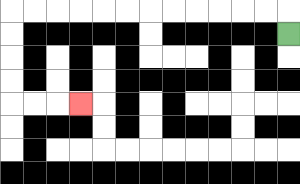{'start': '[12, 1]', 'end': '[3, 4]', 'path_directions': 'U,L,L,L,L,L,L,L,L,L,L,L,L,D,D,D,D,R,R,R', 'path_coordinates': '[[12, 1], [12, 0], [11, 0], [10, 0], [9, 0], [8, 0], [7, 0], [6, 0], [5, 0], [4, 0], [3, 0], [2, 0], [1, 0], [0, 0], [0, 1], [0, 2], [0, 3], [0, 4], [1, 4], [2, 4], [3, 4]]'}